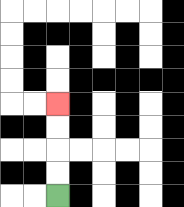{'start': '[2, 8]', 'end': '[2, 4]', 'path_directions': 'U,U,U,U', 'path_coordinates': '[[2, 8], [2, 7], [2, 6], [2, 5], [2, 4]]'}